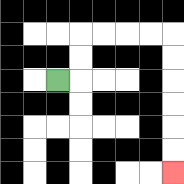{'start': '[2, 3]', 'end': '[7, 7]', 'path_directions': 'R,U,U,R,R,R,R,D,D,D,D,D,D', 'path_coordinates': '[[2, 3], [3, 3], [3, 2], [3, 1], [4, 1], [5, 1], [6, 1], [7, 1], [7, 2], [7, 3], [7, 4], [7, 5], [7, 6], [7, 7]]'}